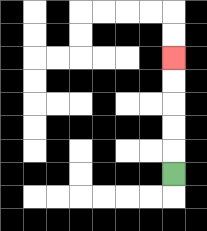{'start': '[7, 7]', 'end': '[7, 2]', 'path_directions': 'U,U,U,U,U', 'path_coordinates': '[[7, 7], [7, 6], [7, 5], [7, 4], [7, 3], [7, 2]]'}